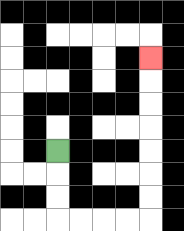{'start': '[2, 6]', 'end': '[6, 2]', 'path_directions': 'D,D,D,R,R,R,R,U,U,U,U,U,U,U', 'path_coordinates': '[[2, 6], [2, 7], [2, 8], [2, 9], [3, 9], [4, 9], [5, 9], [6, 9], [6, 8], [6, 7], [6, 6], [6, 5], [6, 4], [6, 3], [6, 2]]'}